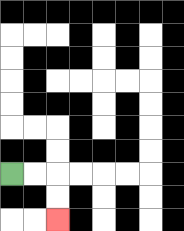{'start': '[0, 7]', 'end': '[2, 9]', 'path_directions': 'R,R,D,D', 'path_coordinates': '[[0, 7], [1, 7], [2, 7], [2, 8], [2, 9]]'}